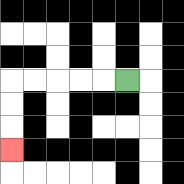{'start': '[5, 3]', 'end': '[0, 6]', 'path_directions': 'L,L,L,L,L,D,D,D', 'path_coordinates': '[[5, 3], [4, 3], [3, 3], [2, 3], [1, 3], [0, 3], [0, 4], [0, 5], [0, 6]]'}